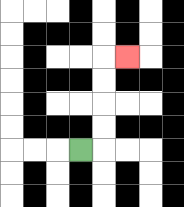{'start': '[3, 6]', 'end': '[5, 2]', 'path_directions': 'R,U,U,U,U,R', 'path_coordinates': '[[3, 6], [4, 6], [4, 5], [4, 4], [4, 3], [4, 2], [5, 2]]'}